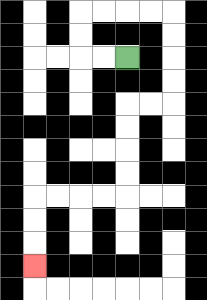{'start': '[5, 2]', 'end': '[1, 11]', 'path_directions': 'L,L,U,U,R,R,R,R,D,D,D,D,L,L,D,D,D,D,L,L,L,L,D,D,D', 'path_coordinates': '[[5, 2], [4, 2], [3, 2], [3, 1], [3, 0], [4, 0], [5, 0], [6, 0], [7, 0], [7, 1], [7, 2], [7, 3], [7, 4], [6, 4], [5, 4], [5, 5], [5, 6], [5, 7], [5, 8], [4, 8], [3, 8], [2, 8], [1, 8], [1, 9], [1, 10], [1, 11]]'}